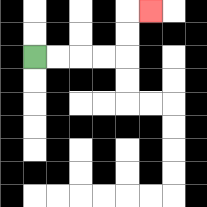{'start': '[1, 2]', 'end': '[6, 0]', 'path_directions': 'R,R,R,R,U,U,R', 'path_coordinates': '[[1, 2], [2, 2], [3, 2], [4, 2], [5, 2], [5, 1], [5, 0], [6, 0]]'}